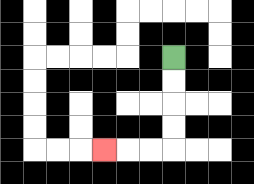{'start': '[7, 2]', 'end': '[4, 6]', 'path_directions': 'D,D,D,D,L,L,L', 'path_coordinates': '[[7, 2], [7, 3], [7, 4], [7, 5], [7, 6], [6, 6], [5, 6], [4, 6]]'}